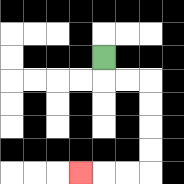{'start': '[4, 2]', 'end': '[3, 7]', 'path_directions': 'D,R,R,D,D,D,D,L,L,L', 'path_coordinates': '[[4, 2], [4, 3], [5, 3], [6, 3], [6, 4], [6, 5], [6, 6], [6, 7], [5, 7], [4, 7], [3, 7]]'}